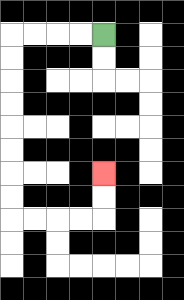{'start': '[4, 1]', 'end': '[4, 7]', 'path_directions': 'L,L,L,L,D,D,D,D,D,D,D,D,R,R,R,R,U,U', 'path_coordinates': '[[4, 1], [3, 1], [2, 1], [1, 1], [0, 1], [0, 2], [0, 3], [0, 4], [0, 5], [0, 6], [0, 7], [0, 8], [0, 9], [1, 9], [2, 9], [3, 9], [4, 9], [4, 8], [4, 7]]'}